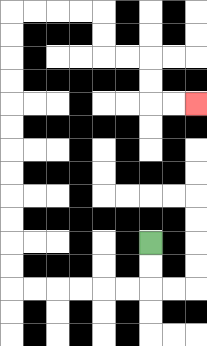{'start': '[6, 10]', 'end': '[8, 4]', 'path_directions': 'D,D,L,L,L,L,L,L,U,U,U,U,U,U,U,U,U,U,U,U,R,R,R,R,D,D,R,R,D,D,R,R', 'path_coordinates': '[[6, 10], [6, 11], [6, 12], [5, 12], [4, 12], [3, 12], [2, 12], [1, 12], [0, 12], [0, 11], [0, 10], [0, 9], [0, 8], [0, 7], [0, 6], [0, 5], [0, 4], [0, 3], [0, 2], [0, 1], [0, 0], [1, 0], [2, 0], [3, 0], [4, 0], [4, 1], [4, 2], [5, 2], [6, 2], [6, 3], [6, 4], [7, 4], [8, 4]]'}